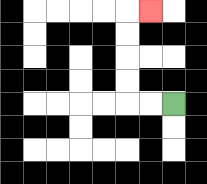{'start': '[7, 4]', 'end': '[6, 0]', 'path_directions': 'L,L,U,U,U,U,R', 'path_coordinates': '[[7, 4], [6, 4], [5, 4], [5, 3], [5, 2], [5, 1], [5, 0], [6, 0]]'}